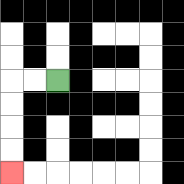{'start': '[2, 3]', 'end': '[0, 7]', 'path_directions': 'L,L,D,D,D,D', 'path_coordinates': '[[2, 3], [1, 3], [0, 3], [0, 4], [0, 5], [0, 6], [0, 7]]'}